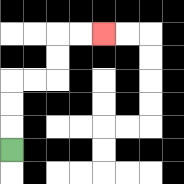{'start': '[0, 6]', 'end': '[4, 1]', 'path_directions': 'U,U,U,R,R,U,U,R,R', 'path_coordinates': '[[0, 6], [0, 5], [0, 4], [0, 3], [1, 3], [2, 3], [2, 2], [2, 1], [3, 1], [4, 1]]'}